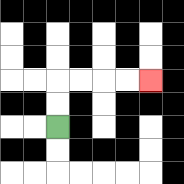{'start': '[2, 5]', 'end': '[6, 3]', 'path_directions': 'U,U,R,R,R,R', 'path_coordinates': '[[2, 5], [2, 4], [2, 3], [3, 3], [4, 3], [5, 3], [6, 3]]'}